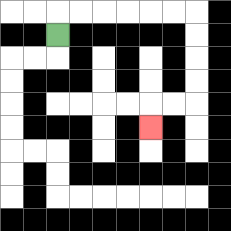{'start': '[2, 1]', 'end': '[6, 5]', 'path_directions': 'U,R,R,R,R,R,R,D,D,D,D,L,L,D', 'path_coordinates': '[[2, 1], [2, 0], [3, 0], [4, 0], [5, 0], [6, 0], [7, 0], [8, 0], [8, 1], [8, 2], [8, 3], [8, 4], [7, 4], [6, 4], [6, 5]]'}